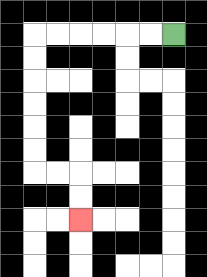{'start': '[7, 1]', 'end': '[3, 9]', 'path_directions': 'L,L,L,L,L,L,D,D,D,D,D,D,R,R,D,D', 'path_coordinates': '[[7, 1], [6, 1], [5, 1], [4, 1], [3, 1], [2, 1], [1, 1], [1, 2], [1, 3], [1, 4], [1, 5], [1, 6], [1, 7], [2, 7], [3, 7], [3, 8], [3, 9]]'}